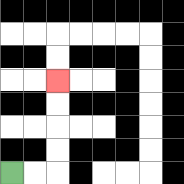{'start': '[0, 7]', 'end': '[2, 3]', 'path_directions': 'R,R,U,U,U,U', 'path_coordinates': '[[0, 7], [1, 7], [2, 7], [2, 6], [2, 5], [2, 4], [2, 3]]'}